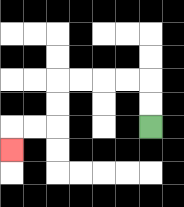{'start': '[6, 5]', 'end': '[0, 6]', 'path_directions': 'U,U,L,L,L,L,D,D,L,L,D', 'path_coordinates': '[[6, 5], [6, 4], [6, 3], [5, 3], [4, 3], [3, 3], [2, 3], [2, 4], [2, 5], [1, 5], [0, 5], [0, 6]]'}